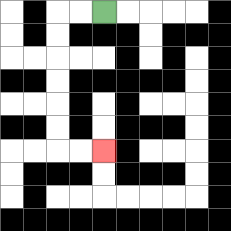{'start': '[4, 0]', 'end': '[4, 6]', 'path_directions': 'L,L,D,D,D,D,D,D,R,R', 'path_coordinates': '[[4, 0], [3, 0], [2, 0], [2, 1], [2, 2], [2, 3], [2, 4], [2, 5], [2, 6], [3, 6], [4, 6]]'}